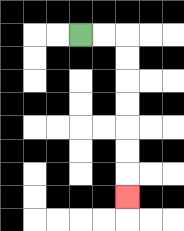{'start': '[3, 1]', 'end': '[5, 8]', 'path_directions': 'R,R,D,D,D,D,D,D,D', 'path_coordinates': '[[3, 1], [4, 1], [5, 1], [5, 2], [5, 3], [5, 4], [5, 5], [5, 6], [5, 7], [5, 8]]'}